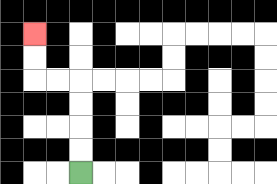{'start': '[3, 7]', 'end': '[1, 1]', 'path_directions': 'U,U,U,U,L,L,U,U', 'path_coordinates': '[[3, 7], [3, 6], [3, 5], [3, 4], [3, 3], [2, 3], [1, 3], [1, 2], [1, 1]]'}